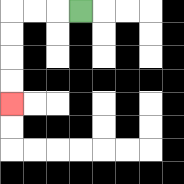{'start': '[3, 0]', 'end': '[0, 4]', 'path_directions': 'L,L,L,D,D,D,D', 'path_coordinates': '[[3, 0], [2, 0], [1, 0], [0, 0], [0, 1], [0, 2], [0, 3], [0, 4]]'}